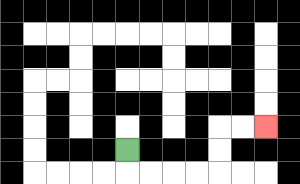{'start': '[5, 6]', 'end': '[11, 5]', 'path_directions': 'D,R,R,R,R,U,U,R,R', 'path_coordinates': '[[5, 6], [5, 7], [6, 7], [7, 7], [8, 7], [9, 7], [9, 6], [9, 5], [10, 5], [11, 5]]'}